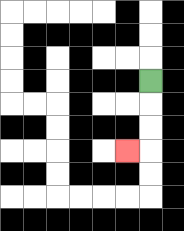{'start': '[6, 3]', 'end': '[5, 6]', 'path_directions': 'D,D,D,L', 'path_coordinates': '[[6, 3], [6, 4], [6, 5], [6, 6], [5, 6]]'}